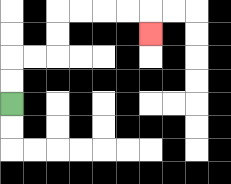{'start': '[0, 4]', 'end': '[6, 1]', 'path_directions': 'U,U,R,R,U,U,R,R,R,R,D', 'path_coordinates': '[[0, 4], [0, 3], [0, 2], [1, 2], [2, 2], [2, 1], [2, 0], [3, 0], [4, 0], [5, 0], [6, 0], [6, 1]]'}